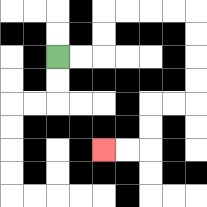{'start': '[2, 2]', 'end': '[4, 6]', 'path_directions': 'R,R,U,U,R,R,R,R,D,D,D,D,L,L,D,D,L,L', 'path_coordinates': '[[2, 2], [3, 2], [4, 2], [4, 1], [4, 0], [5, 0], [6, 0], [7, 0], [8, 0], [8, 1], [8, 2], [8, 3], [8, 4], [7, 4], [6, 4], [6, 5], [6, 6], [5, 6], [4, 6]]'}